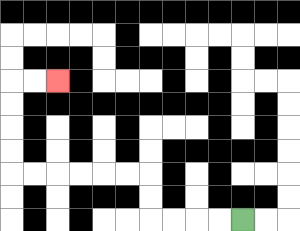{'start': '[10, 9]', 'end': '[2, 3]', 'path_directions': 'L,L,L,L,U,U,L,L,L,L,L,L,U,U,U,U,R,R', 'path_coordinates': '[[10, 9], [9, 9], [8, 9], [7, 9], [6, 9], [6, 8], [6, 7], [5, 7], [4, 7], [3, 7], [2, 7], [1, 7], [0, 7], [0, 6], [0, 5], [0, 4], [0, 3], [1, 3], [2, 3]]'}